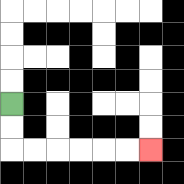{'start': '[0, 4]', 'end': '[6, 6]', 'path_directions': 'D,D,R,R,R,R,R,R', 'path_coordinates': '[[0, 4], [0, 5], [0, 6], [1, 6], [2, 6], [3, 6], [4, 6], [5, 6], [6, 6]]'}